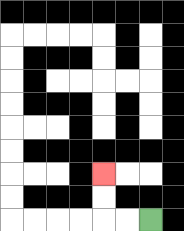{'start': '[6, 9]', 'end': '[4, 7]', 'path_directions': 'L,L,U,U', 'path_coordinates': '[[6, 9], [5, 9], [4, 9], [4, 8], [4, 7]]'}